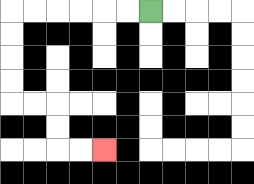{'start': '[6, 0]', 'end': '[4, 6]', 'path_directions': 'L,L,L,L,L,L,D,D,D,D,R,R,D,D,R,R', 'path_coordinates': '[[6, 0], [5, 0], [4, 0], [3, 0], [2, 0], [1, 0], [0, 0], [0, 1], [0, 2], [0, 3], [0, 4], [1, 4], [2, 4], [2, 5], [2, 6], [3, 6], [4, 6]]'}